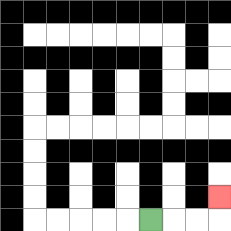{'start': '[6, 9]', 'end': '[9, 8]', 'path_directions': 'R,R,R,U', 'path_coordinates': '[[6, 9], [7, 9], [8, 9], [9, 9], [9, 8]]'}